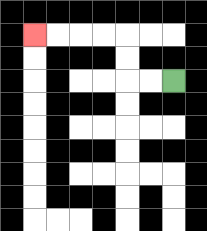{'start': '[7, 3]', 'end': '[1, 1]', 'path_directions': 'L,L,U,U,L,L,L,L', 'path_coordinates': '[[7, 3], [6, 3], [5, 3], [5, 2], [5, 1], [4, 1], [3, 1], [2, 1], [1, 1]]'}